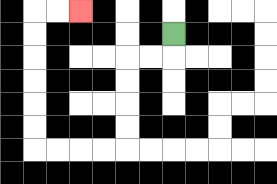{'start': '[7, 1]', 'end': '[3, 0]', 'path_directions': 'D,L,L,D,D,D,D,L,L,L,L,U,U,U,U,U,U,R,R', 'path_coordinates': '[[7, 1], [7, 2], [6, 2], [5, 2], [5, 3], [5, 4], [5, 5], [5, 6], [4, 6], [3, 6], [2, 6], [1, 6], [1, 5], [1, 4], [1, 3], [1, 2], [1, 1], [1, 0], [2, 0], [3, 0]]'}